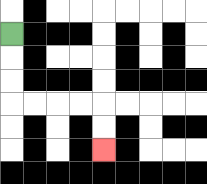{'start': '[0, 1]', 'end': '[4, 6]', 'path_directions': 'D,D,D,R,R,R,R,D,D', 'path_coordinates': '[[0, 1], [0, 2], [0, 3], [0, 4], [1, 4], [2, 4], [3, 4], [4, 4], [4, 5], [4, 6]]'}